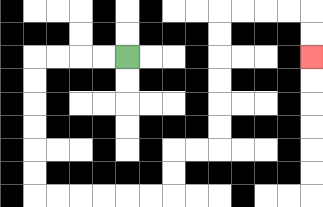{'start': '[5, 2]', 'end': '[13, 2]', 'path_directions': 'L,L,L,L,D,D,D,D,D,D,R,R,R,R,R,R,U,U,R,R,U,U,U,U,U,U,R,R,R,R,D,D', 'path_coordinates': '[[5, 2], [4, 2], [3, 2], [2, 2], [1, 2], [1, 3], [1, 4], [1, 5], [1, 6], [1, 7], [1, 8], [2, 8], [3, 8], [4, 8], [5, 8], [6, 8], [7, 8], [7, 7], [7, 6], [8, 6], [9, 6], [9, 5], [9, 4], [9, 3], [9, 2], [9, 1], [9, 0], [10, 0], [11, 0], [12, 0], [13, 0], [13, 1], [13, 2]]'}